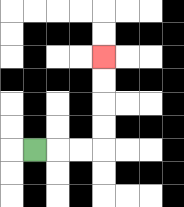{'start': '[1, 6]', 'end': '[4, 2]', 'path_directions': 'R,R,R,U,U,U,U', 'path_coordinates': '[[1, 6], [2, 6], [3, 6], [4, 6], [4, 5], [4, 4], [4, 3], [4, 2]]'}